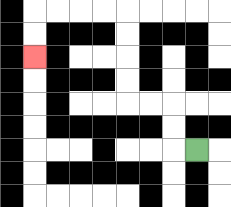{'start': '[8, 6]', 'end': '[1, 2]', 'path_directions': 'L,U,U,L,L,U,U,U,U,L,L,L,L,D,D', 'path_coordinates': '[[8, 6], [7, 6], [7, 5], [7, 4], [6, 4], [5, 4], [5, 3], [5, 2], [5, 1], [5, 0], [4, 0], [3, 0], [2, 0], [1, 0], [1, 1], [1, 2]]'}